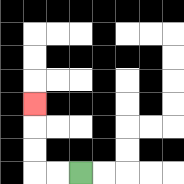{'start': '[3, 7]', 'end': '[1, 4]', 'path_directions': 'L,L,U,U,U', 'path_coordinates': '[[3, 7], [2, 7], [1, 7], [1, 6], [1, 5], [1, 4]]'}